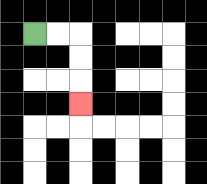{'start': '[1, 1]', 'end': '[3, 4]', 'path_directions': 'R,R,D,D,D', 'path_coordinates': '[[1, 1], [2, 1], [3, 1], [3, 2], [3, 3], [3, 4]]'}